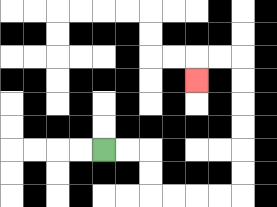{'start': '[4, 6]', 'end': '[8, 3]', 'path_directions': 'R,R,D,D,R,R,R,R,U,U,U,U,U,U,L,L,D', 'path_coordinates': '[[4, 6], [5, 6], [6, 6], [6, 7], [6, 8], [7, 8], [8, 8], [9, 8], [10, 8], [10, 7], [10, 6], [10, 5], [10, 4], [10, 3], [10, 2], [9, 2], [8, 2], [8, 3]]'}